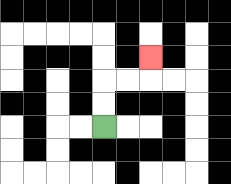{'start': '[4, 5]', 'end': '[6, 2]', 'path_directions': 'U,U,R,R,U', 'path_coordinates': '[[4, 5], [4, 4], [4, 3], [5, 3], [6, 3], [6, 2]]'}